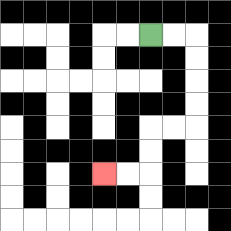{'start': '[6, 1]', 'end': '[4, 7]', 'path_directions': 'R,R,D,D,D,D,L,L,D,D,L,L', 'path_coordinates': '[[6, 1], [7, 1], [8, 1], [8, 2], [8, 3], [8, 4], [8, 5], [7, 5], [6, 5], [6, 6], [6, 7], [5, 7], [4, 7]]'}